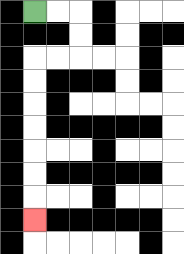{'start': '[1, 0]', 'end': '[1, 9]', 'path_directions': 'R,R,D,D,L,L,D,D,D,D,D,D,D', 'path_coordinates': '[[1, 0], [2, 0], [3, 0], [3, 1], [3, 2], [2, 2], [1, 2], [1, 3], [1, 4], [1, 5], [1, 6], [1, 7], [1, 8], [1, 9]]'}